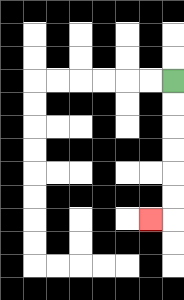{'start': '[7, 3]', 'end': '[6, 9]', 'path_directions': 'D,D,D,D,D,D,L', 'path_coordinates': '[[7, 3], [7, 4], [7, 5], [7, 6], [7, 7], [7, 8], [7, 9], [6, 9]]'}